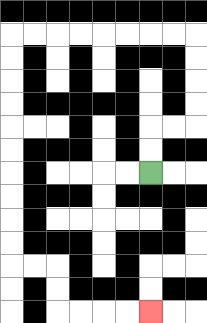{'start': '[6, 7]', 'end': '[6, 13]', 'path_directions': 'U,U,R,R,U,U,U,U,L,L,L,L,L,L,L,L,D,D,D,D,D,D,D,D,D,D,R,R,D,D,R,R,R,R', 'path_coordinates': '[[6, 7], [6, 6], [6, 5], [7, 5], [8, 5], [8, 4], [8, 3], [8, 2], [8, 1], [7, 1], [6, 1], [5, 1], [4, 1], [3, 1], [2, 1], [1, 1], [0, 1], [0, 2], [0, 3], [0, 4], [0, 5], [0, 6], [0, 7], [0, 8], [0, 9], [0, 10], [0, 11], [1, 11], [2, 11], [2, 12], [2, 13], [3, 13], [4, 13], [5, 13], [6, 13]]'}